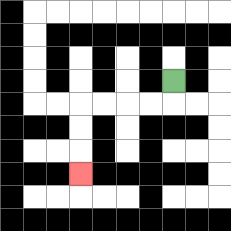{'start': '[7, 3]', 'end': '[3, 7]', 'path_directions': 'D,L,L,L,L,D,D,D', 'path_coordinates': '[[7, 3], [7, 4], [6, 4], [5, 4], [4, 4], [3, 4], [3, 5], [3, 6], [3, 7]]'}